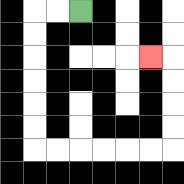{'start': '[3, 0]', 'end': '[6, 2]', 'path_directions': 'L,L,D,D,D,D,D,D,R,R,R,R,R,R,U,U,U,U,L', 'path_coordinates': '[[3, 0], [2, 0], [1, 0], [1, 1], [1, 2], [1, 3], [1, 4], [1, 5], [1, 6], [2, 6], [3, 6], [4, 6], [5, 6], [6, 6], [7, 6], [7, 5], [7, 4], [7, 3], [7, 2], [6, 2]]'}